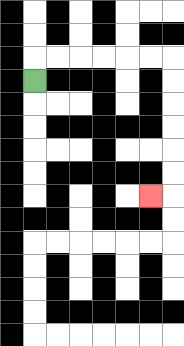{'start': '[1, 3]', 'end': '[6, 8]', 'path_directions': 'U,R,R,R,R,R,R,D,D,D,D,D,D,L', 'path_coordinates': '[[1, 3], [1, 2], [2, 2], [3, 2], [4, 2], [5, 2], [6, 2], [7, 2], [7, 3], [7, 4], [7, 5], [7, 6], [7, 7], [7, 8], [6, 8]]'}